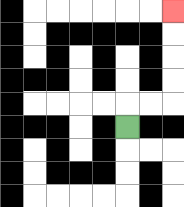{'start': '[5, 5]', 'end': '[7, 0]', 'path_directions': 'U,R,R,U,U,U,U', 'path_coordinates': '[[5, 5], [5, 4], [6, 4], [7, 4], [7, 3], [7, 2], [7, 1], [7, 0]]'}